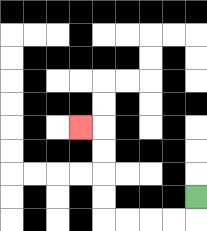{'start': '[8, 8]', 'end': '[3, 5]', 'path_directions': 'D,L,L,L,L,U,U,U,U,L', 'path_coordinates': '[[8, 8], [8, 9], [7, 9], [6, 9], [5, 9], [4, 9], [4, 8], [4, 7], [4, 6], [4, 5], [3, 5]]'}